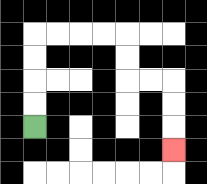{'start': '[1, 5]', 'end': '[7, 6]', 'path_directions': 'U,U,U,U,R,R,R,R,D,D,R,R,D,D,D', 'path_coordinates': '[[1, 5], [1, 4], [1, 3], [1, 2], [1, 1], [2, 1], [3, 1], [4, 1], [5, 1], [5, 2], [5, 3], [6, 3], [7, 3], [7, 4], [7, 5], [7, 6]]'}